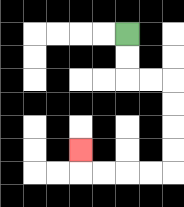{'start': '[5, 1]', 'end': '[3, 6]', 'path_directions': 'D,D,R,R,D,D,D,D,L,L,L,L,U', 'path_coordinates': '[[5, 1], [5, 2], [5, 3], [6, 3], [7, 3], [7, 4], [7, 5], [7, 6], [7, 7], [6, 7], [5, 7], [4, 7], [3, 7], [3, 6]]'}